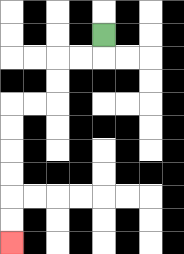{'start': '[4, 1]', 'end': '[0, 10]', 'path_directions': 'D,L,L,D,D,L,L,D,D,D,D,D,D', 'path_coordinates': '[[4, 1], [4, 2], [3, 2], [2, 2], [2, 3], [2, 4], [1, 4], [0, 4], [0, 5], [0, 6], [0, 7], [0, 8], [0, 9], [0, 10]]'}